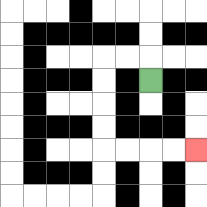{'start': '[6, 3]', 'end': '[8, 6]', 'path_directions': 'U,L,L,D,D,D,D,R,R,R,R', 'path_coordinates': '[[6, 3], [6, 2], [5, 2], [4, 2], [4, 3], [4, 4], [4, 5], [4, 6], [5, 6], [6, 6], [7, 6], [8, 6]]'}